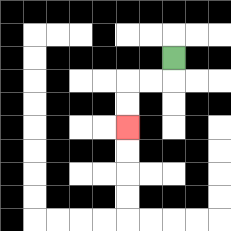{'start': '[7, 2]', 'end': '[5, 5]', 'path_directions': 'D,L,L,D,D', 'path_coordinates': '[[7, 2], [7, 3], [6, 3], [5, 3], [5, 4], [5, 5]]'}